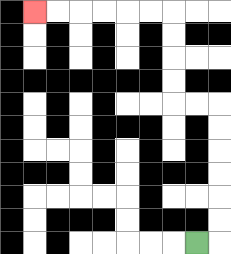{'start': '[8, 10]', 'end': '[1, 0]', 'path_directions': 'R,U,U,U,U,U,U,L,L,U,U,U,U,L,L,L,L,L,L', 'path_coordinates': '[[8, 10], [9, 10], [9, 9], [9, 8], [9, 7], [9, 6], [9, 5], [9, 4], [8, 4], [7, 4], [7, 3], [7, 2], [7, 1], [7, 0], [6, 0], [5, 0], [4, 0], [3, 0], [2, 0], [1, 0]]'}